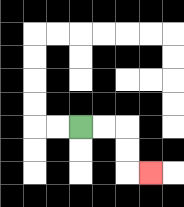{'start': '[3, 5]', 'end': '[6, 7]', 'path_directions': 'R,R,D,D,R', 'path_coordinates': '[[3, 5], [4, 5], [5, 5], [5, 6], [5, 7], [6, 7]]'}